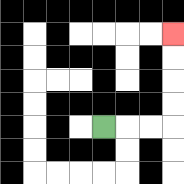{'start': '[4, 5]', 'end': '[7, 1]', 'path_directions': 'R,R,R,U,U,U,U', 'path_coordinates': '[[4, 5], [5, 5], [6, 5], [7, 5], [7, 4], [7, 3], [7, 2], [7, 1]]'}